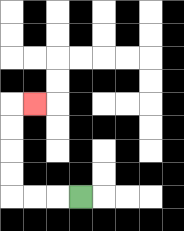{'start': '[3, 8]', 'end': '[1, 4]', 'path_directions': 'L,L,L,U,U,U,U,R', 'path_coordinates': '[[3, 8], [2, 8], [1, 8], [0, 8], [0, 7], [0, 6], [0, 5], [0, 4], [1, 4]]'}